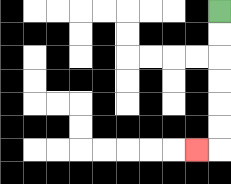{'start': '[9, 0]', 'end': '[8, 6]', 'path_directions': 'D,D,D,D,D,D,L', 'path_coordinates': '[[9, 0], [9, 1], [9, 2], [9, 3], [9, 4], [9, 5], [9, 6], [8, 6]]'}